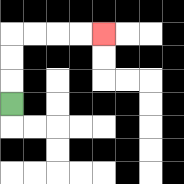{'start': '[0, 4]', 'end': '[4, 1]', 'path_directions': 'U,U,U,R,R,R,R', 'path_coordinates': '[[0, 4], [0, 3], [0, 2], [0, 1], [1, 1], [2, 1], [3, 1], [4, 1]]'}